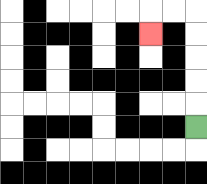{'start': '[8, 5]', 'end': '[6, 1]', 'path_directions': 'U,U,U,U,U,L,L,D', 'path_coordinates': '[[8, 5], [8, 4], [8, 3], [8, 2], [8, 1], [8, 0], [7, 0], [6, 0], [6, 1]]'}